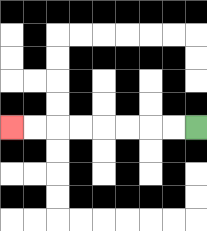{'start': '[8, 5]', 'end': '[0, 5]', 'path_directions': 'L,L,L,L,L,L,L,L', 'path_coordinates': '[[8, 5], [7, 5], [6, 5], [5, 5], [4, 5], [3, 5], [2, 5], [1, 5], [0, 5]]'}